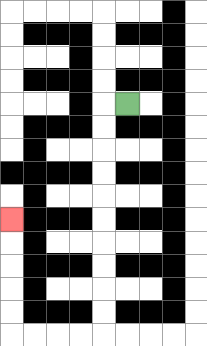{'start': '[5, 4]', 'end': '[0, 9]', 'path_directions': 'L,D,D,D,D,D,D,D,D,D,D,L,L,L,L,U,U,U,U,U', 'path_coordinates': '[[5, 4], [4, 4], [4, 5], [4, 6], [4, 7], [4, 8], [4, 9], [4, 10], [4, 11], [4, 12], [4, 13], [4, 14], [3, 14], [2, 14], [1, 14], [0, 14], [0, 13], [0, 12], [0, 11], [0, 10], [0, 9]]'}